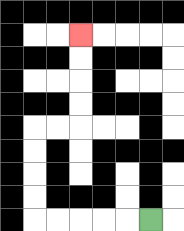{'start': '[6, 9]', 'end': '[3, 1]', 'path_directions': 'L,L,L,L,L,U,U,U,U,R,R,U,U,U,U', 'path_coordinates': '[[6, 9], [5, 9], [4, 9], [3, 9], [2, 9], [1, 9], [1, 8], [1, 7], [1, 6], [1, 5], [2, 5], [3, 5], [3, 4], [3, 3], [3, 2], [3, 1]]'}